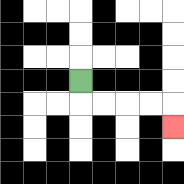{'start': '[3, 3]', 'end': '[7, 5]', 'path_directions': 'D,R,R,R,R,D', 'path_coordinates': '[[3, 3], [3, 4], [4, 4], [5, 4], [6, 4], [7, 4], [7, 5]]'}